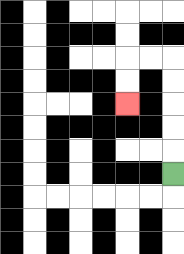{'start': '[7, 7]', 'end': '[5, 4]', 'path_directions': 'U,U,U,U,U,L,L,D,D', 'path_coordinates': '[[7, 7], [7, 6], [7, 5], [7, 4], [7, 3], [7, 2], [6, 2], [5, 2], [5, 3], [5, 4]]'}